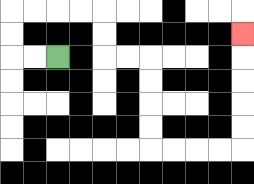{'start': '[2, 2]', 'end': '[10, 1]', 'path_directions': 'L,L,U,U,R,R,R,R,D,D,R,R,D,D,D,D,R,R,R,R,U,U,U,U,U', 'path_coordinates': '[[2, 2], [1, 2], [0, 2], [0, 1], [0, 0], [1, 0], [2, 0], [3, 0], [4, 0], [4, 1], [4, 2], [5, 2], [6, 2], [6, 3], [6, 4], [6, 5], [6, 6], [7, 6], [8, 6], [9, 6], [10, 6], [10, 5], [10, 4], [10, 3], [10, 2], [10, 1]]'}